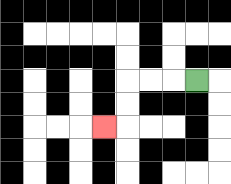{'start': '[8, 3]', 'end': '[4, 5]', 'path_directions': 'L,L,L,D,D,L', 'path_coordinates': '[[8, 3], [7, 3], [6, 3], [5, 3], [5, 4], [5, 5], [4, 5]]'}